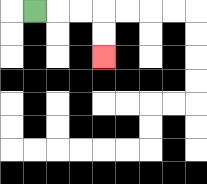{'start': '[1, 0]', 'end': '[4, 2]', 'path_directions': 'R,R,R,D,D', 'path_coordinates': '[[1, 0], [2, 0], [3, 0], [4, 0], [4, 1], [4, 2]]'}